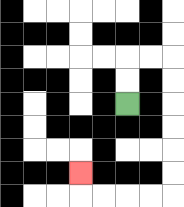{'start': '[5, 4]', 'end': '[3, 7]', 'path_directions': 'U,U,R,R,D,D,D,D,D,D,L,L,L,L,U', 'path_coordinates': '[[5, 4], [5, 3], [5, 2], [6, 2], [7, 2], [7, 3], [7, 4], [7, 5], [7, 6], [7, 7], [7, 8], [6, 8], [5, 8], [4, 8], [3, 8], [3, 7]]'}